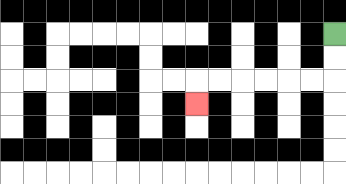{'start': '[14, 1]', 'end': '[8, 4]', 'path_directions': 'D,D,L,L,L,L,L,L,D', 'path_coordinates': '[[14, 1], [14, 2], [14, 3], [13, 3], [12, 3], [11, 3], [10, 3], [9, 3], [8, 3], [8, 4]]'}